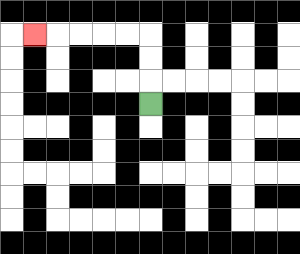{'start': '[6, 4]', 'end': '[1, 1]', 'path_directions': 'U,U,U,L,L,L,L,L', 'path_coordinates': '[[6, 4], [6, 3], [6, 2], [6, 1], [5, 1], [4, 1], [3, 1], [2, 1], [1, 1]]'}